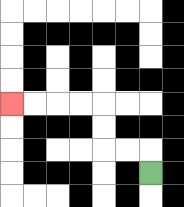{'start': '[6, 7]', 'end': '[0, 4]', 'path_directions': 'U,L,L,U,U,L,L,L,L', 'path_coordinates': '[[6, 7], [6, 6], [5, 6], [4, 6], [4, 5], [4, 4], [3, 4], [2, 4], [1, 4], [0, 4]]'}